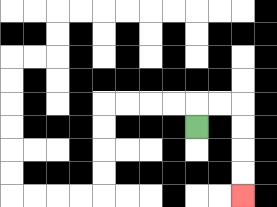{'start': '[8, 5]', 'end': '[10, 8]', 'path_directions': 'U,R,R,D,D,D,D', 'path_coordinates': '[[8, 5], [8, 4], [9, 4], [10, 4], [10, 5], [10, 6], [10, 7], [10, 8]]'}